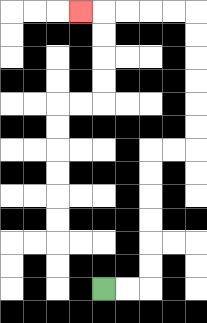{'start': '[4, 12]', 'end': '[3, 0]', 'path_directions': 'R,R,U,U,U,U,U,U,R,R,U,U,U,U,U,U,L,L,L,L,L', 'path_coordinates': '[[4, 12], [5, 12], [6, 12], [6, 11], [6, 10], [6, 9], [6, 8], [6, 7], [6, 6], [7, 6], [8, 6], [8, 5], [8, 4], [8, 3], [8, 2], [8, 1], [8, 0], [7, 0], [6, 0], [5, 0], [4, 0], [3, 0]]'}